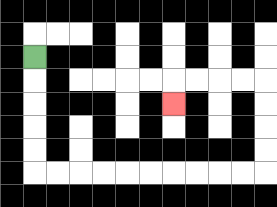{'start': '[1, 2]', 'end': '[7, 4]', 'path_directions': 'D,D,D,D,D,R,R,R,R,R,R,R,R,R,R,U,U,U,U,L,L,L,L,D', 'path_coordinates': '[[1, 2], [1, 3], [1, 4], [1, 5], [1, 6], [1, 7], [2, 7], [3, 7], [4, 7], [5, 7], [6, 7], [7, 7], [8, 7], [9, 7], [10, 7], [11, 7], [11, 6], [11, 5], [11, 4], [11, 3], [10, 3], [9, 3], [8, 3], [7, 3], [7, 4]]'}